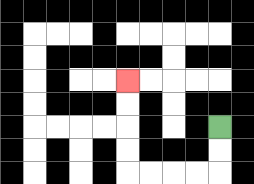{'start': '[9, 5]', 'end': '[5, 3]', 'path_directions': 'D,D,L,L,L,L,U,U,U,U', 'path_coordinates': '[[9, 5], [9, 6], [9, 7], [8, 7], [7, 7], [6, 7], [5, 7], [5, 6], [5, 5], [5, 4], [5, 3]]'}